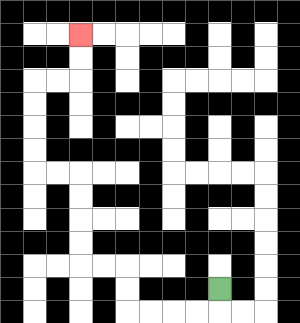{'start': '[9, 12]', 'end': '[3, 1]', 'path_directions': 'D,L,L,L,L,U,U,L,L,U,U,U,U,L,L,U,U,U,U,R,R,U,U', 'path_coordinates': '[[9, 12], [9, 13], [8, 13], [7, 13], [6, 13], [5, 13], [5, 12], [5, 11], [4, 11], [3, 11], [3, 10], [3, 9], [3, 8], [3, 7], [2, 7], [1, 7], [1, 6], [1, 5], [1, 4], [1, 3], [2, 3], [3, 3], [3, 2], [3, 1]]'}